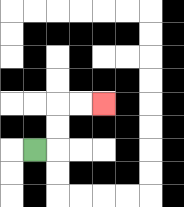{'start': '[1, 6]', 'end': '[4, 4]', 'path_directions': 'R,U,U,R,R', 'path_coordinates': '[[1, 6], [2, 6], [2, 5], [2, 4], [3, 4], [4, 4]]'}